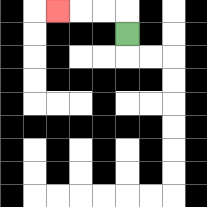{'start': '[5, 1]', 'end': '[2, 0]', 'path_directions': 'U,L,L,L', 'path_coordinates': '[[5, 1], [5, 0], [4, 0], [3, 0], [2, 0]]'}